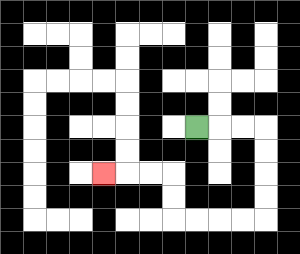{'start': '[8, 5]', 'end': '[4, 7]', 'path_directions': 'R,R,R,D,D,D,D,L,L,L,L,U,U,L,L,L', 'path_coordinates': '[[8, 5], [9, 5], [10, 5], [11, 5], [11, 6], [11, 7], [11, 8], [11, 9], [10, 9], [9, 9], [8, 9], [7, 9], [7, 8], [7, 7], [6, 7], [5, 7], [4, 7]]'}